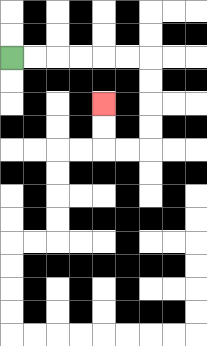{'start': '[0, 2]', 'end': '[4, 4]', 'path_directions': 'R,R,R,R,R,R,D,D,D,D,L,L,U,U', 'path_coordinates': '[[0, 2], [1, 2], [2, 2], [3, 2], [4, 2], [5, 2], [6, 2], [6, 3], [6, 4], [6, 5], [6, 6], [5, 6], [4, 6], [4, 5], [4, 4]]'}